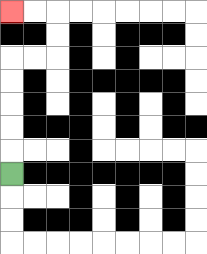{'start': '[0, 7]', 'end': '[0, 0]', 'path_directions': 'U,U,U,U,U,R,R,U,U,L,L', 'path_coordinates': '[[0, 7], [0, 6], [0, 5], [0, 4], [0, 3], [0, 2], [1, 2], [2, 2], [2, 1], [2, 0], [1, 0], [0, 0]]'}